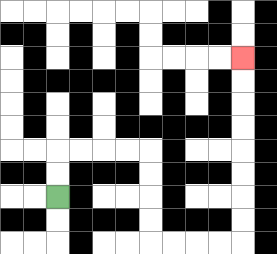{'start': '[2, 8]', 'end': '[10, 2]', 'path_directions': 'U,U,R,R,R,R,D,D,D,D,R,R,R,R,U,U,U,U,U,U,U,U', 'path_coordinates': '[[2, 8], [2, 7], [2, 6], [3, 6], [4, 6], [5, 6], [6, 6], [6, 7], [6, 8], [6, 9], [6, 10], [7, 10], [8, 10], [9, 10], [10, 10], [10, 9], [10, 8], [10, 7], [10, 6], [10, 5], [10, 4], [10, 3], [10, 2]]'}